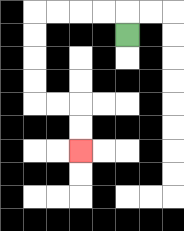{'start': '[5, 1]', 'end': '[3, 6]', 'path_directions': 'U,L,L,L,L,D,D,D,D,R,R,D,D', 'path_coordinates': '[[5, 1], [5, 0], [4, 0], [3, 0], [2, 0], [1, 0], [1, 1], [1, 2], [1, 3], [1, 4], [2, 4], [3, 4], [3, 5], [3, 6]]'}